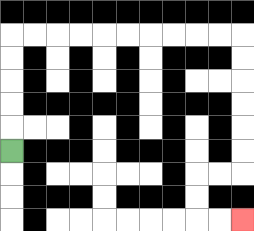{'start': '[0, 6]', 'end': '[10, 9]', 'path_directions': 'U,U,U,U,U,R,R,R,R,R,R,R,R,R,R,D,D,D,D,D,D,L,L,D,D,R,R', 'path_coordinates': '[[0, 6], [0, 5], [0, 4], [0, 3], [0, 2], [0, 1], [1, 1], [2, 1], [3, 1], [4, 1], [5, 1], [6, 1], [7, 1], [8, 1], [9, 1], [10, 1], [10, 2], [10, 3], [10, 4], [10, 5], [10, 6], [10, 7], [9, 7], [8, 7], [8, 8], [8, 9], [9, 9], [10, 9]]'}